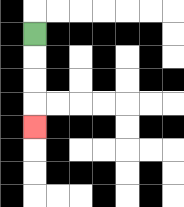{'start': '[1, 1]', 'end': '[1, 5]', 'path_directions': 'D,D,D,D', 'path_coordinates': '[[1, 1], [1, 2], [1, 3], [1, 4], [1, 5]]'}